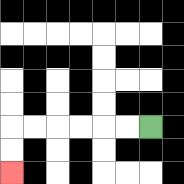{'start': '[6, 5]', 'end': '[0, 7]', 'path_directions': 'L,L,L,L,L,L,D,D', 'path_coordinates': '[[6, 5], [5, 5], [4, 5], [3, 5], [2, 5], [1, 5], [0, 5], [0, 6], [0, 7]]'}